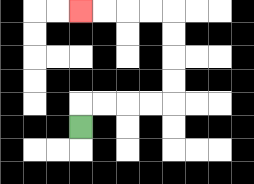{'start': '[3, 5]', 'end': '[3, 0]', 'path_directions': 'U,R,R,R,R,U,U,U,U,L,L,L,L', 'path_coordinates': '[[3, 5], [3, 4], [4, 4], [5, 4], [6, 4], [7, 4], [7, 3], [7, 2], [7, 1], [7, 0], [6, 0], [5, 0], [4, 0], [3, 0]]'}